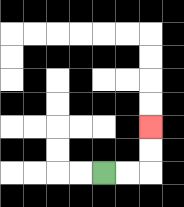{'start': '[4, 7]', 'end': '[6, 5]', 'path_directions': 'R,R,U,U', 'path_coordinates': '[[4, 7], [5, 7], [6, 7], [6, 6], [6, 5]]'}